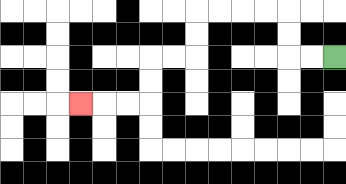{'start': '[14, 2]', 'end': '[3, 4]', 'path_directions': 'L,L,U,U,L,L,L,L,D,D,L,L,D,D,L,L,L', 'path_coordinates': '[[14, 2], [13, 2], [12, 2], [12, 1], [12, 0], [11, 0], [10, 0], [9, 0], [8, 0], [8, 1], [8, 2], [7, 2], [6, 2], [6, 3], [6, 4], [5, 4], [4, 4], [3, 4]]'}